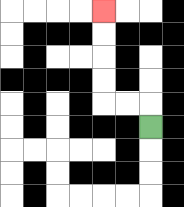{'start': '[6, 5]', 'end': '[4, 0]', 'path_directions': 'U,L,L,U,U,U,U', 'path_coordinates': '[[6, 5], [6, 4], [5, 4], [4, 4], [4, 3], [4, 2], [4, 1], [4, 0]]'}